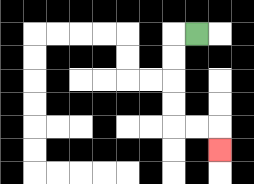{'start': '[8, 1]', 'end': '[9, 6]', 'path_directions': 'L,D,D,D,D,R,R,D', 'path_coordinates': '[[8, 1], [7, 1], [7, 2], [7, 3], [7, 4], [7, 5], [8, 5], [9, 5], [9, 6]]'}